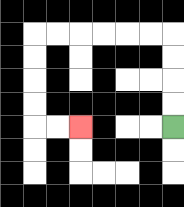{'start': '[7, 5]', 'end': '[3, 5]', 'path_directions': 'U,U,U,U,L,L,L,L,L,L,D,D,D,D,R,R', 'path_coordinates': '[[7, 5], [7, 4], [7, 3], [7, 2], [7, 1], [6, 1], [5, 1], [4, 1], [3, 1], [2, 1], [1, 1], [1, 2], [1, 3], [1, 4], [1, 5], [2, 5], [3, 5]]'}